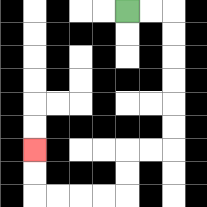{'start': '[5, 0]', 'end': '[1, 6]', 'path_directions': 'R,R,D,D,D,D,D,D,L,L,D,D,L,L,L,L,U,U', 'path_coordinates': '[[5, 0], [6, 0], [7, 0], [7, 1], [7, 2], [7, 3], [7, 4], [7, 5], [7, 6], [6, 6], [5, 6], [5, 7], [5, 8], [4, 8], [3, 8], [2, 8], [1, 8], [1, 7], [1, 6]]'}